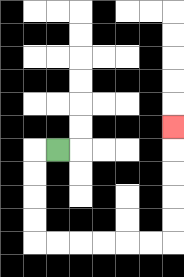{'start': '[2, 6]', 'end': '[7, 5]', 'path_directions': 'L,D,D,D,D,R,R,R,R,R,R,U,U,U,U,U', 'path_coordinates': '[[2, 6], [1, 6], [1, 7], [1, 8], [1, 9], [1, 10], [2, 10], [3, 10], [4, 10], [5, 10], [6, 10], [7, 10], [7, 9], [7, 8], [7, 7], [7, 6], [7, 5]]'}